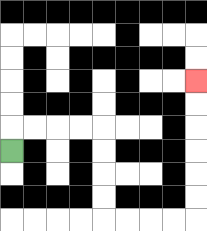{'start': '[0, 6]', 'end': '[8, 3]', 'path_directions': 'U,R,R,R,R,D,D,D,D,R,R,R,R,U,U,U,U,U,U', 'path_coordinates': '[[0, 6], [0, 5], [1, 5], [2, 5], [3, 5], [4, 5], [4, 6], [4, 7], [4, 8], [4, 9], [5, 9], [6, 9], [7, 9], [8, 9], [8, 8], [8, 7], [8, 6], [8, 5], [8, 4], [8, 3]]'}